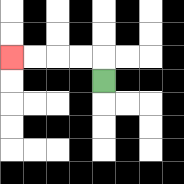{'start': '[4, 3]', 'end': '[0, 2]', 'path_directions': 'U,L,L,L,L', 'path_coordinates': '[[4, 3], [4, 2], [3, 2], [2, 2], [1, 2], [0, 2]]'}